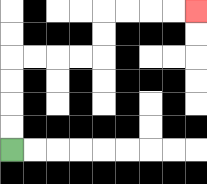{'start': '[0, 6]', 'end': '[8, 0]', 'path_directions': 'U,U,U,U,R,R,R,R,U,U,R,R,R,R', 'path_coordinates': '[[0, 6], [0, 5], [0, 4], [0, 3], [0, 2], [1, 2], [2, 2], [3, 2], [4, 2], [4, 1], [4, 0], [5, 0], [6, 0], [7, 0], [8, 0]]'}